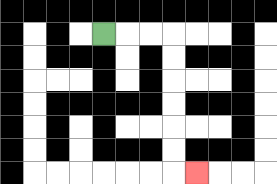{'start': '[4, 1]', 'end': '[8, 7]', 'path_directions': 'R,R,R,D,D,D,D,D,D,R', 'path_coordinates': '[[4, 1], [5, 1], [6, 1], [7, 1], [7, 2], [7, 3], [7, 4], [7, 5], [7, 6], [7, 7], [8, 7]]'}